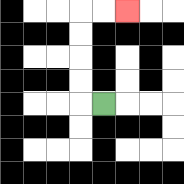{'start': '[4, 4]', 'end': '[5, 0]', 'path_directions': 'L,U,U,U,U,R,R', 'path_coordinates': '[[4, 4], [3, 4], [3, 3], [3, 2], [3, 1], [3, 0], [4, 0], [5, 0]]'}